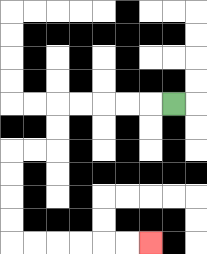{'start': '[7, 4]', 'end': '[6, 10]', 'path_directions': 'L,L,L,L,L,D,D,L,L,D,D,D,D,R,R,R,R,R,R', 'path_coordinates': '[[7, 4], [6, 4], [5, 4], [4, 4], [3, 4], [2, 4], [2, 5], [2, 6], [1, 6], [0, 6], [0, 7], [0, 8], [0, 9], [0, 10], [1, 10], [2, 10], [3, 10], [4, 10], [5, 10], [6, 10]]'}